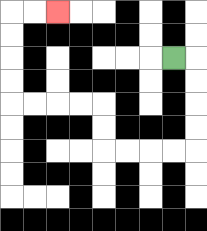{'start': '[7, 2]', 'end': '[2, 0]', 'path_directions': 'R,D,D,D,D,L,L,L,L,U,U,L,L,L,L,U,U,U,U,R,R', 'path_coordinates': '[[7, 2], [8, 2], [8, 3], [8, 4], [8, 5], [8, 6], [7, 6], [6, 6], [5, 6], [4, 6], [4, 5], [4, 4], [3, 4], [2, 4], [1, 4], [0, 4], [0, 3], [0, 2], [0, 1], [0, 0], [1, 0], [2, 0]]'}